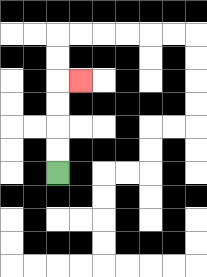{'start': '[2, 7]', 'end': '[3, 3]', 'path_directions': 'U,U,U,U,R', 'path_coordinates': '[[2, 7], [2, 6], [2, 5], [2, 4], [2, 3], [3, 3]]'}